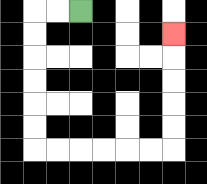{'start': '[3, 0]', 'end': '[7, 1]', 'path_directions': 'L,L,D,D,D,D,D,D,R,R,R,R,R,R,U,U,U,U,U', 'path_coordinates': '[[3, 0], [2, 0], [1, 0], [1, 1], [1, 2], [1, 3], [1, 4], [1, 5], [1, 6], [2, 6], [3, 6], [4, 6], [5, 6], [6, 6], [7, 6], [7, 5], [7, 4], [7, 3], [7, 2], [7, 1]]'}